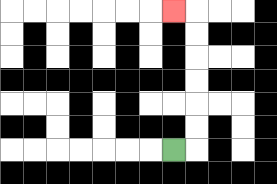{'start': '[7, 6]', 'end': '[7, 0]', 'path_directions': 'R,U,U,U,U,U,U,L', 'path_coordinates': '[[7, 6], [8, 6], [8, 5], [8, 4], [8, 3], [8, 2], [8, 1], [8, 0], [7, 0]]'}